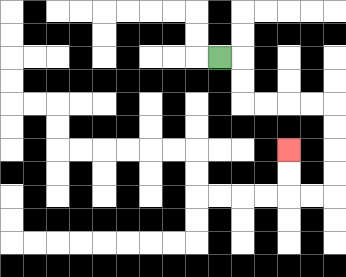{'start': '[9, 2]', 'end': '[12, 6]', 'path_directions': 'R,D,D,R,R,R,R,D,D,D,D,L,L,U,U', 'path_coordinates': '[[9, 2], [10, 2], [10, 3], [10, 4], [11, 4], [12, 4], [13, 4], [14, 4], [14, 5], [14, 6], [14, 7], [14, 8], [13, 8], [12, 8], [12, 7], [12, 6]]'}